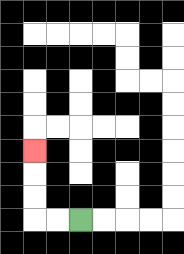{'start': '[3, 9]', 'end': '[1, 6]', 'path_directions': 'L,L,U,U,U', 'path_coordinates': '[[3, 9], [2, 9], [1, 9], [1, 8], [1, 7], [1, 6]]'}